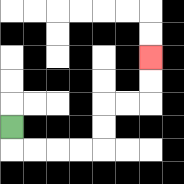{'start': '[0, 5]', 'end': '[6, 2]', 'path_directions': 'D,R,R,R,R,U,U,R,R,U,U', 'path_coordinates': '[[0, 5], [0, 6], [1, 6], [2, 6], [3, 6], [4, 6], [4, 5], [4, 4], [5, 4], [6, 4], [6, 3], [6, 2]]'}